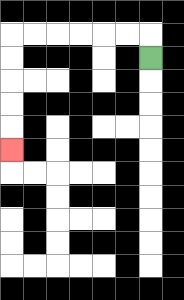{'start': '[6, 2]', 'end': '[0, 6]', 'path_directions': 'U,L,L,L,L,L,L,D,D,D,D,D', 'path_coordinates': '[[6, 2], [6, 1], [5, 1], [4, 1], [3, 1], [2, 1], [1, 1], [0, 1], [0, 2], [0, 3], [0, 4], [0, 5], [0, 6]]'}